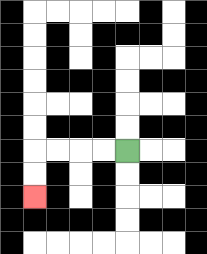{'start': '[5, 6]', 'end': '[1, 8]', 'path_directions': 'L,L,L,L,D,D', 'path_coordinates': '[[5, 6], [4, 6], [3, 6], [2, 6], [1, 6], [1, 7], [1, 8]]'}